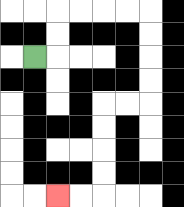{'start': '[1, 2]', 'end': '[2, 8]', 'path_directions': 'R,U,U,R,R,R,R,D,D,D,D,L,L,D,D,D,D,L,L', 'path_coordinates': '[[1, 2], [2, 2], [2, 1], [2, 0], [3, 0], [4, 0], [5, 0], [6, 0], [6, 1], [6, 2], [6, 3], [6, 4], [5, 4], [4, 4], [4, 5], [4, 6], [4, 7], [4, 8], [3, 8], [2, 8]]'}